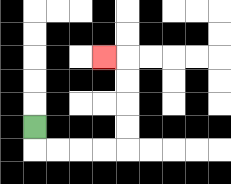{'start': '[1, 5]', 'end': '[4, 2]', 'path_directions': 'D,R,R,R,R,U,U,U,U,L', 'path_coordinates': '[[1, 5], [1, 6], [2, 6], [3, 6], [4, 6], [5, 6], [5, 5], [5, 4], [5, 3], [5, 2], [4, 2]]'}